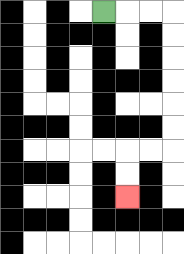{'start': '[4, 0]', 'end': '[5, 8]', 'path_directions': 'R,R,R,D,D,D,D,D,D,L,L,D,D', 'path_coordinates': '[[4, 0], [5, 0], [6, 0], [7, 0], [7, 1], [7, 2], [7, 3], [7, 4], [7, 5], [7, 6], [6, 6], [5, 6], [5, 7], [5, 8]]'}